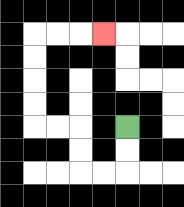{'start': '[5, 5]', 'end': '[4, 1]', 'path_directions': 'D,D,L,L,U,U,L,L,U,U,U,U,R,R,R', 'path_coordinates': '[[5, 5], [5, 6], [5, 7], [4, 7], [3, 7], [3, 6], [3, 5], [2, 5], [1, 5], [1, 4], [1, 3], [1, 2], [1, 1], [2, 1], [3, 1], [4, 1]]'}